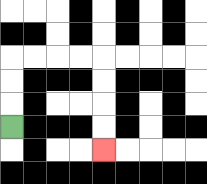{'start': '[0, 5]', 'end': '[4, 6]', 'path_directions': 'U,U,U,R,R,R,R,D,D,D,D', 'path_coordinates': '[[0, 5], [0, 4], [0, 3], [0, 2], [1, 2], [2, 2], [3, 2], [4, 2], [4, 3], [4, 4], [4, 5], [4, 6]]'}